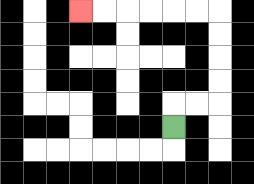{'start': '[7, 5]', 'end': '[3, 0]', 'path_directions': 'U,R,R,U,U,U,U,L,L,L,L,L,L', 'path_coordinates': '[[7, 5], [7, 4], [8, 4], [9, 4], [9, 3], [9, 2], [9, 1], [9, 0], [8, 0], [7, 0], [6, 0], [5, 0], [4, 0], [3, 0]]'}